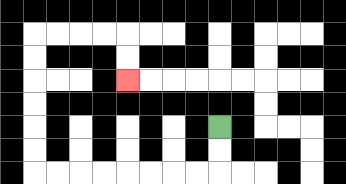{'start': '[9, 5]', 'end': '[5, 3]', 'path_directions': 'D,D,L,L,L,L,L,L,L,L,U,U,U,U,U,U,R,R,R,R,D,D', 'path_coordinates': '[[9, 5], [9, 6], [9, 7], [8, 7], [7, 7], [6, 7], [5, 7], [4, 7], [3, 7], [2, 7], [1, 7], [1, 6], [1, 5], [1, 4], [1, 3], [1, 2], [1, 1], [2, 1], [3, 1], [4, 1], [5, 1], [5, 2], [5, 3]]'}